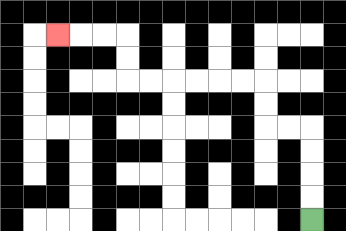{'start': '[13, 9]', 'end': '[2, 1]', 'path_directions': 'U,U,U,U,L,L,U,U,L,L,L,L,L,L,U,U,L,L,L', 'path_coordinates': '[[13, 9], [13, 8], [13, 7], [13, 6], [13, 5], [12, 5], [11, 5], [11, 4], [11, 3], [10, 3], [9, 3], [8, 3], [7, 3], [6, 3], [5, 3], [5, 2], [5, 1], [4, 1], [3, 1], [2, 1]]'}